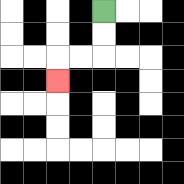{'start': '[4, 0]', 'end': '[2, 3]', 'path_directions': 'D,D,L,L,D', 'path_coordinates': '[[4, 0], [4, 1], [4, 2], [3, 2], [2, 2], [2, 3]]'}